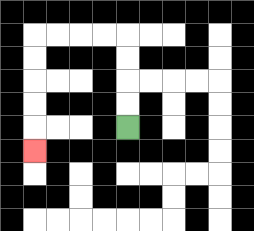{'start': '[5, 5]', 'end': '[1, 6]', 'path_directions': 'U,U,U,U,L,L,L,L,D,D,D,D,D', 'path_coordinates': '[[5, 5], [5, 4], [5, 3], [5, 2], [5, 1], [4, 1], [3, 1], [2, 1], [1, 1], [1, 2], [1, 3], [1, 4], [1, 5], [1, 6]]'}